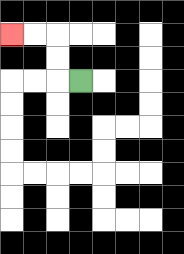{'start': '[3, 3]', 'end': '[0, 1]', 'path_directions': 'L,U,U,L,L', 'path_coordinates': '[[3, 3], [2, 3], [2, 2], [2, 1], [1, 1], [0, 1]]'}